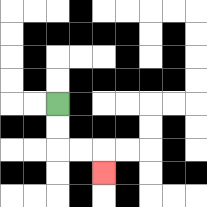{'start': '[2, 4]', 'end': '[4, 7]', 'path_directions': 'D,D,R,R,D', 'path_coordinates': '[[2, 4], [2, 5], [2, 6], [3, 6], [4, 6], [4, 7]]'}